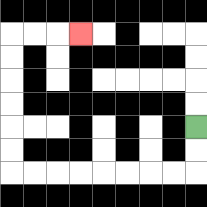{'start': '[8, 5]', 'end': '[3, 1]', 'path_directions': 'D,D,L,L,L,L,L,L,L,L,U,U,U,U,U,U,R,R,R', 'path_coordinates': '[[8, 5], [8, 6], [8, 7], [7, 7], [6, 7], [5, 7], [4, 7], [3, 7], [2, 7], [1, 7], [0, 7], [0, 6], [0, 5], [0, 4], [0, 3], [0, 2], [0, 1], [1, 1], [2, 1], [3, 1]]'}